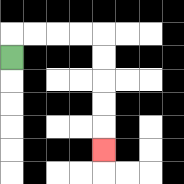{'start': '[0, 2]', 'end': '[4, 6]', 'path_directions': 'U,R,R,R,R,D,D,D,D,D', 'path_coordinates': '[[0, 2], [0, 1], [1, 1], [2, 1], [3, 1], [4, 1], [4, 2], [4, 3], [4, 4], [4, 5], [4, 6]]'}